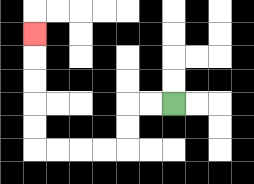{'start': '[7, 4]', 'end': '[1, 1]', 'path_directions': 'L,L,D,D,L,L,L,L,U,U,U,U,U', 'path_coordinates': '[[7, 4], [6, 4], [5, 4], [5, 5], [5, 6], [4, 6], [3, 6], [2, 6], [1, 6], [1, 5], [1, 4], [1, 3], [1, 2], [1, 1]]'}